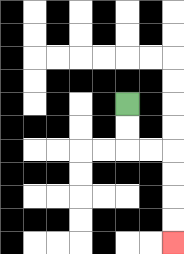{'start': '[5, 4]', 'end': '[7, 10]', 'path_directions': 'D,D,R,R,D,D,D,D', 'path_coordinates': '[[5, 4], [5, 5], [5, 6], [6, 6], [7, 6], [7, 7], [7, 8], [7, 9], [7, 10]]'}